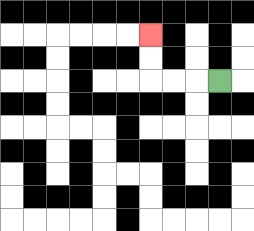{'start': '[9, 3]', 'end': '[6, 1]', 'path_directions': 'L,L,L,U,U', 'path_coordinates': '[[9, 3], [8, 3], [7, 3], [6, 3], [6, 2], [6, 1]]'}